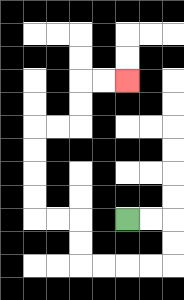{'start': '[5, 9]', 'end': '[5, 3]', 'path_directions': 'R,R,D,D,L,L,L,L,U,U,L,L,U,U,U,U,R,R,U,U,R,R', 'path_coordinates': '[[5, 9], [6, 9], [7, 9], [7, 10], [7, 11], [6, 11], [5, 11], [4, 11], [3, 11], [3, 10], [3, 9], [2, 9], [1, 9], [1, 8], [1, 7], [1, 6], [1, 5], [2, 5], [3, 5], [3, 4], [3, 3], [4, 3], [5, 3]]'}